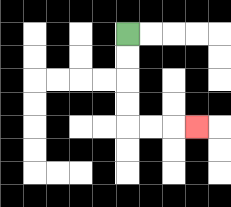{'start': '[5, 1]', 'end': '[8, 5]', 'path_directions': 'D,D,D,D,R,R,R', 'path_coordinates': '[[5, 1], [5, 2], [5, 3], [5, 4], [5, 5], [6, 5], [7, 5], [8, 5]]'}